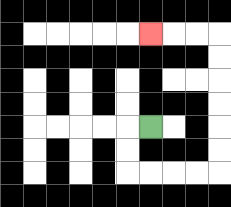{'start': '[6, 5]', 'end': '[6, 1]', 'path_directions': 'L,D,D,R,R,R,R,U,U,U,U,U,U,L,L,L', 'path_coordinates': '[[6, 5], [5, 5], [5, 6], [5, 7], [6, 7], [7, 7], [8, 7], [9, 7], [9, 6], [9, 5], [9, 4], [9, 3], [9, 2], [9, 1], [8, 1], [7, 1], [6, 1]]'}